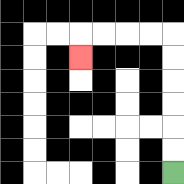{'start': '[7, 7]', 'end': '[3, 2]', 'path_directions': 'U,U,U,U,U,U,L,L,L,L,D', 'path_coordinates': '[[7, 7], [7, 6], [7, 5], [7, 4], [7, 3], [7, 2], [7, 1], [6, 1], [5, 1], [4, 1], [3, 1], [3, 2]]'}